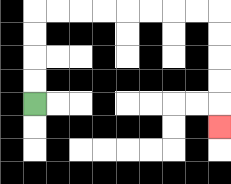{'start': '[1, 4]', 'end': '[9, 5]', 'path_directions': 'U,U,U,U,R,R,R,R,R,R,R,R,D,D,D,D,D', 'path_coordinates': '[[1, 4], [1, 3], [1, 2], [1, 1], [1, 0], [2, 0], [3, 0], [4, 0], [5, 0], [6, 0], [7, 0], [8, 0], [9, 0], [9, 1], [9, 2], [9, 3], [9, 4], [9, 5]]'}